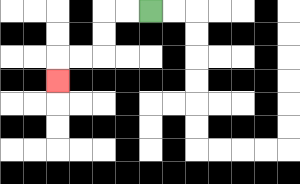{'start': '[6, 0]', 'end': '[2, 3]', 'path_directions': 'L,L,D,D,L,L,D', 'path_coordinates': '[[6, 0], [5, 0], [4, 0], [4, 1], [4, 2], [3, 2], [2, 2], [2, 3]]'}